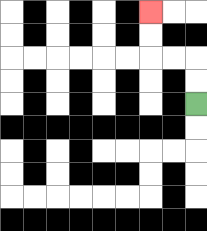{'start': '[8, 4]', 'end': '[6, 0]', 'path_directions': 'U,U,L,L,U,U', 'path_coordinates': '[[8, 4], [8, 3], [8, 2], [7, 2], [6, 2], [6, 1], [6, 0]]'}